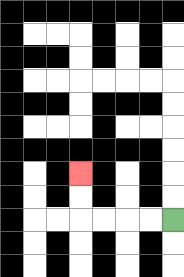{'start': '[7, 9]', 'end': '[3, 7]', 'path_directions': 'L,L,L,L,U,U', 'path_coordinates': '[[7, 9], [6, 9], [5, 9], [4, 9], [3, 9], [3, 8], [3, 7]]'}